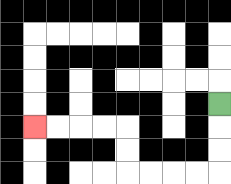{'start': '[9, 4]', 'end': '[1, 5]', 'path_directions': 'D,D,D,L,L,L,L,U,U,L,L,L,L', 'path_coordinates': '[[9, 4], [9, 5], [9, 6], [9, 7], [8, 7], [7, 7], [6, 7], [5, 7], [5, 6], [5, 5], [4, 5], [3, 5], [2, 5], [1, 5]]'}